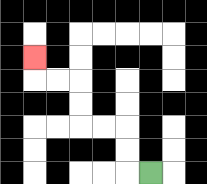{'start': '[6, 7]', 'end': '[1, 2]', 'path_directions': 'L,U,U,L,L,U,U,L,L,U', 'path_coordinates': '[[6, 7], [5, 7], [5, 6], [5, 5], [4, 5], [3, 5], [3, 4], [3, 3], [2, 3], [1, 3], [1, 2]]'}